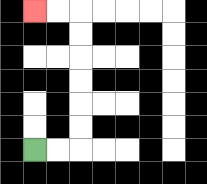{'start': '[1, 6]', 'end': '[1, 0]', 'path_directions': 'R,R,U,U,U,U,U,U,L,L', 'path_coordinates': '[[1, 6], [2, 6], [3, 6], [3, 5], [3, 4], [3, 3], [3, 2], [3, 1], [3, 0], [2, 0], [1, 0]]'}